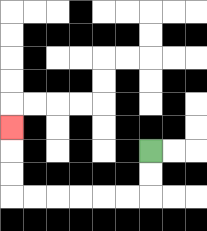{'start': '[6, 6]', 'end': '[0, 5]', 'path_directions': 'D,D,L,L,L,L,L,L,U,U,U', 'path_coordinates': '[[6, 6], [6, 7], [6, 8], [5, 8], [4, 8], [3, 8], [2, 8], [1, 8], [0, 8], [0, 7], [0, 6], [0, 5]]'}